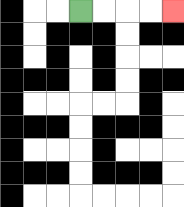{'start': '[3, 0]', 'end': '[7, 0]', 'path_directions': 'R,R,R,R', 'path_coordinates': '[[3, 0], [4, 0], [5, 0], [6, 0], [7, 0]]'}